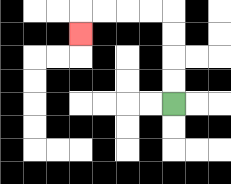{'start': '[7, 4]', 'end': '[3, 1]', 'path_directions': 'U,U,U,U,L,L,L,L,D', 'path_coordinates': '[[7, 4], [7, 3], [7, 2], [7, 1], [7, 0], [6, 0], [5, 0], [4, 0], [3, 0], [3, 1]]'}